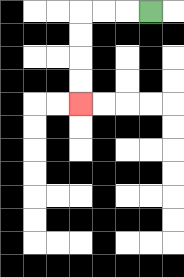{'start': '[6, 0]', 'end': '[3, 4]', 'path_directions': 'L,L,L,D,D,D,D', 'path_coordinates': '[[6, 0], [5, 0], [4, 0], [3, 0], [3, 1], [3, 2], [3, 3], [3, 4]]'}